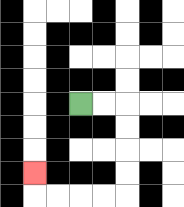{'start': '[3, 4]', 'end': '[1, 7]', 'path_directions': 'R,R,D,D,D,D,L,L,L,L,U', 'path_coordinates': '[[3, 4], [4, 4], [5, 4], [5, 5], [5, 6], [5, 7], [5, 8], [4, 8], [3, 8], [2, 8], [1, 8], [1, 7]]'}